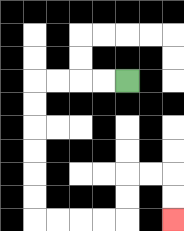{'start': '[5, 3]', 'end': '[7, 9]', 'path_directions': 'L,L,L,L,D,D,D,D,D,D,R,R,R,R,U,U,R,R,D,D', 'path_coordinates': '[[5, 3], [4, 3], [3, 3], [2, 3], [1, 3], [1, 4], [1, 5], [1, 6], [1, 7], [1, 8], [1, 9], [2, 9], [3, 9], [4, 9], [5, 9], [5, 8], [5, 7], [6, 7], [7, 7], [7, 8], [7, 9]]'}